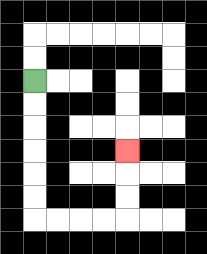{'start': '[1, 3]', 'end': '[5, 6]', 'path_directions': 'D,D,D,D,D,D,R,R,R,R,U,U,U', 'path_coordinates': '[[1, 3], [1, 4], [1, 5], [1, 6], [1, 7], [1, 8], [1, 9], [2, 9], [3, 9], [4, 9], [5, 9], [5, 8], [5, 7], [5, 6]]'}